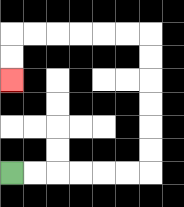{'start': '[0, 7]', 'end': '[0, 3]', 'path_directions': 'R,R,R,R,R,R,U,U,U,U,U,U,L,L,L,L,L,L,D,D', 'path_coordinates': '[[0, 7], [1, 7], [2, 7], [3, 7], [4, 7], [5, 7], [6, 7], [6, 6], [6, 5], [6, 4], [6, 3], [6, 2], [6, 1], [5, 1], [4, 1], [3, 1], [2, 1], [1, 1], [0, 1], [0, 2], [0, 3]]'}